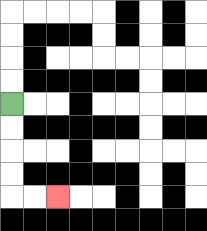{'start': '[0, 4]', 'end': '[2, 8]', 'path_directions': 'D,D,D,D,R,R', 'path_coordinates': '[[0, 4], [0, 5], [0, 6], [0, 7], [0, 8], [1, 8], [2, 8]]'}